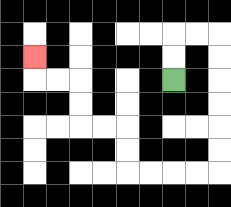{'start': '[7, 3]', 'end': '[1, 2]', 'path_directions': 'U,U,R,R,D,D,D,D,D,D,L,L,L,L,U,U,L,L,U,U,L,L,U', 'path_coordinates': '[[7, 3], [7, 2], [7, 1], [8, 1], [9, 1], [9, 2], [9, 3], [9, 4], [9, 5], [9, 6], [9, 7], [8, 7], [7, 7], [6, 7], [5, 7], [5, 6], [5, 5], [4, 5], [3, 5], [3, 4], [3, 3], [2, 3], [1, 3], [1, 2]]'}